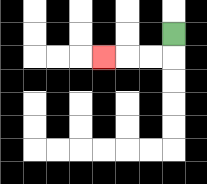{'start': '[7, 1]', 'end': '[4, 2]', 'path_directions': 'D,L,L,L', 'path_coordinates': '[[7, 1], [7, 2], [6, 2], [5, 2], [4, 2]]'}